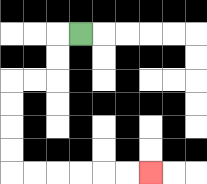{'start': '[3, 1]', 'end': '[6, 7]', 'path_directions': 'L,D,D,L,L,D,D,D,D,R,R,R,R,R,R', 'path_coordinates': '[[3, 1], [2, 1], [2, 2], [2, 3], [1, 3], [0, 3], [0, 4], [0, 5], [0, 6], [0, 7], [1, 7], [2, 7], [3, 7], [4, 7], [5, 7], [6, 7]]'}